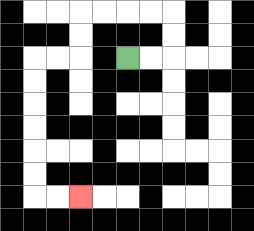{'start': '[5, 2]', 'end': '[3, 8]', 'path_directions': 'R,R,U,U,L,L,L,L,D,D,L,L,D,D,D,D,D,D,R,R', 'path_coordinates': '[[5, 2], [6, 2], [7, 2], [7, 1], [7, 0], [6, 0], [5, 0], [4, 0], [3, 0], [3, 1], [3, 2], [2, 2], [1, 2], [1, 3], [1, 4], [1, 5], [1, 6], [1, 7], [1, 8], [2, 8], [3, 8]]'}